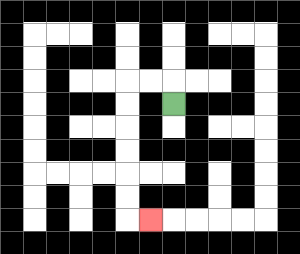{'start': '[7, 4]', 'end': '[6, 9]', 'path_directions': 'U,L,L,D,D,D,D,D,D,R', 'path_coordinates': '[[7, 4], [7, 3], [6, 3], [5, 3], [5, 4], [5, 5], [5, 6], [5, 7], [5, 8], [5, 9], [6, 9]]'}